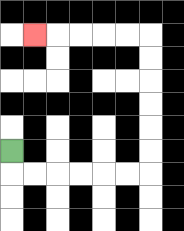{'start': '[0, 6]', 'end': '[1, 1]', 'path_directions': 'D,R,R,R,R,R,R,U,U,U,U,U,U,L,L,L,L,L', 'path_coordinates': '[[0, 6], [0, 7], [1, 7], [2, 7], [3, 7], [4, 7], [5, 7], [6, 7], [6, 6], [6, 5], [6, 4], [6, 3], [6, 2], [6, 1], [5, 1], [4, 1], [3, 1], [2, 1], [1, 1]]'}